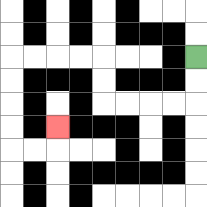{'start': '[8, 2]', 'end': '[2, 5]', 'path_directions': 'D,D,L,L,L,L,U,U,L,L,L,L,D,D,D,D,R,R,U', 'path_coordinates': '[[8, 2], [8, 3], [8, 4], [7, 4], [6, 4], [5, 4], [4, 4], [4, 3], [4, 2], [3, 2], [2, 2], [1, 2], [0, 2], [0, 3], [0, 4], [0, 5], [0, 6], [1, 6], [2, 6], [2, 5]]'}